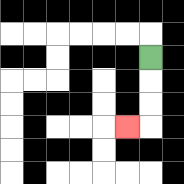{'start': '[6, 2]', 'end': '[5, 5]', 'path_directions': 'D,D,D,L', 'path_coordinates': '[[6, 2], [6, 3], [6, 4], [6, 5], [5, 5]]'}